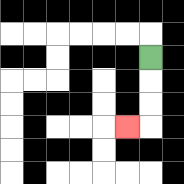{'start': '[6, 2]', 'end': '[5, 5]', 'path_directions': 'D,D,D,L', 'path_coordinates': '[[6, 2], [6, 3], [6, 4], [6, 5], [5, 5]]'}